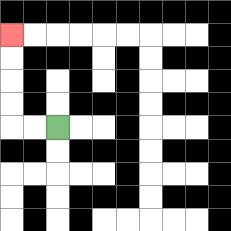{'start': '[2, 5]', 'end': '[0, 1]', 'path_directions': 'L,L,U,U,U,U', 'path_coordinates': '[[2, 5], [1, 5], [0, 5], [0, 4], [0, 3], [0, 2], [0, 1]]'}